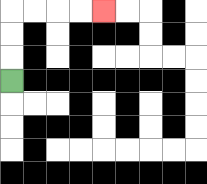{'start': '[0, 3]', 'end': '[4, 0]', 'path_directions': 'U,U,U,R,R,R,R', 'path_coordinates': '[[0, 3], [0, 2], [0, 1], [0, 0], [1, 0], [2, 0], [3, 0], [4, 0]]'}